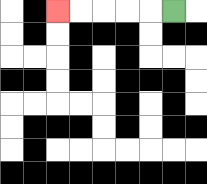{'start': '[7, 0]', 'end': '[2, 0]', 'path_directions': 'L,L,L,L,L', 'path_coordinates': '[[7, 0], [6, 0], [5, 0], [4, 0], [3, 0], [2, 0]]'}